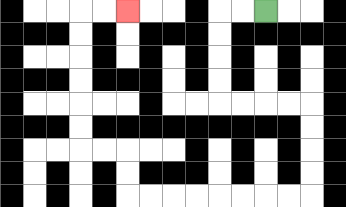{'start': '[11, 0]', 'end': '[5, 0]', 'path_directions': 'L,L,D,D,D,D,R,R,R,R,D,D,D,D,L,L,L,L,L,L,L,L,U,U,L,L,U,U,U,U,U,U,R,R', 'path_coordinates': '[[11, 0], [10, 0], [9, 0], [9, 1], [9, 2], [9, 3], [9, 4], [10, 4], [11, 4], [12, 4], [13, 4], [13, 5], [13, 6], [13, 7], [13, 8], [12, 8], [11, 8], [10, 8], [9, 8], [8, 8], [7, 8], [6, 8], [5, 8], [5, 7], [5, 6], [4, 6], [3, 6], [3, 5], [3, 4], [3, 3], [3, 2], [3, 1], [3, 0], [4, 0], [5, 0]]'}